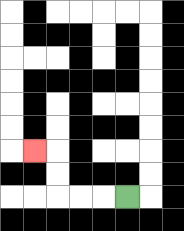{'start': '[5, 8]', 'end': '[1, 6]', 'path_directions': 'L,L,L,U,U,L', 'path_coordinates': '[[5, 8], [4, 8], [3, 8], [2, 8], [2, 7], [2, 6], [1, 6]]'}